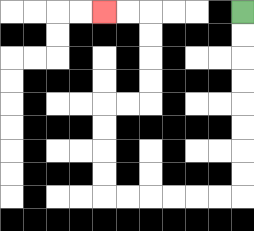{'start': '[10, 0]', 'end': '[4, 0]', 'path_directions': 'D,D,D,D,D,D,D,D,L,L,L,L,L,L,U,U,U,U,R,R,U,U,U,U,L,L', 'path_coordinates': '[[10, 0], [10, 1], [10, 2], [10, 3], [10, 4], [10, 5], [10, 6], [10, 7], [10, 8], [9, 8], [8, 8], [7, 8], [6, 8], [5, 8], [4, 8], [4, 7], [4, 6], [4, 5], [4, 4], [5, 4], [6, 4], [6, 3], [6, 2], [6, 1], [6, 0], [5, 0], [4, 0]]'}